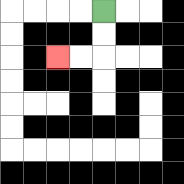{'start': '[4, 0]', 'end': '[2, 2]', 'path_directions': 'D,D,L,L', 'path_coordinates': '[[4, 0], [4, 1], [4, 2], [3, 2], [2, 2]]'}